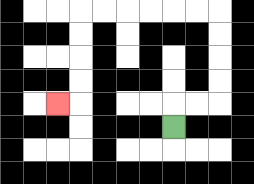{'start': '[7, 5]', 'end': '[2, 4]', 'path_directions': 'U,R,R,U,U,U,U,L,L,L,L,L,L,D,D,D,D,L', 'path_coordinates': '[[7, 5], [7, 4], [8, 4], [9, 4], [9, 3], [9, 2], [9, 1], [9, 0], [8, 0], [7, 0], [6, 0], [5, 0], [4, 0], [3, 0], [3, 1], [3, 2], [3, 3], [3, 4], [2, 4]]'}